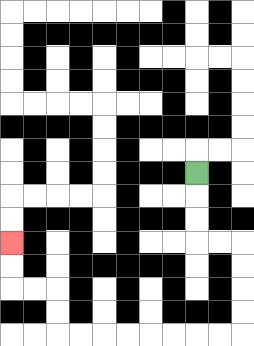{'start': '[8, 7]', 'end': '[0, 10]', 'path_directions': 'D,D,D,R,R,D,D,D,D,L,L,L,L,L,L,L,L,U,U,L,L,U,U', 'path_coordinates': '[[8, 7], [8, 8], [8, 9], [8, 10], [9, 10], [10, 10], [10, 11], [10, 12], [10, 13], [10, 14], [9, 14], [8, 14], [7, 14], [6, 14], [5, 14], [4, 14], [3, 14], [2, 14], [2, 13], [2, 12], [1, 12], [0, 12], [0, 11], [0, 10]]'}